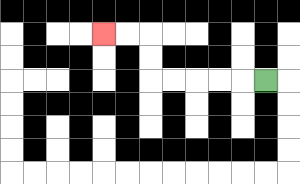{'start': '[11, 3]', 'end': '[4, 1]', 'path_directions': 'L,L,L,L,L,U,U,L,L', 'path_coordinates': '[[11, 3], [10, 3], [9, 3], [8, 3], [7, 3], [6, 3], [6, 2], [6, 1], [5, 1], [4, 1]]'}